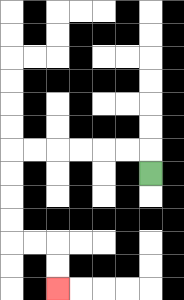{'start': '[6, 7]', 'end': '[2, 12]', 'path_directions': 'U,L,L,L,L,L,L,D,D,D,D,R,R,D,D', 'path_coordinates': '[[6, 7], [6, 6], [5, 6], [4, 6], [3, 6], [2, 6], [1, 6], [0, 6], [0, 7], [0, 8], [0, 9], [0, 10], [1, 10], [2, 10], [2, 11], [2, 12]]'}